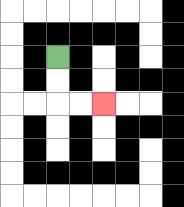{'start': '[2, 2]', 'end': '[4, 4]', 'path_directions': 'D,D,R,R', 'path_coordinates': '[[2, 2], [2, 3], [2, 4], [3, 4], [4, 4]]'}